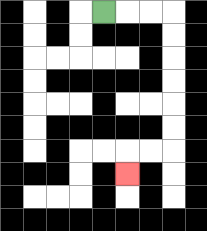{'start': '[4, 0]', 'end': '[5, 7]', 'path_directions': 'R,R,R,D,D,D,D,D,D,L,L,D', 'path_coordinates': '[[4, 0], [5, 0], [6, 0], [7, 0], [7, 1], [7, 2], [7, 3], [7, 4], [7, 5], [7, 6], [6, 6], [5, 6], [5, 7]]'}